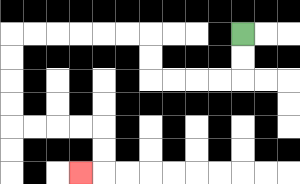{'start': '[10, 1]', 'end': '[3, 7]', 'path_directions': 'D,D,L,L,L,L,U,U,L,L,L,L,L,L,D,D,D,D,R,R,R,R,D,D,L', 'path_coordinates': '[[10, 1], [10, 2], [10, 3], [9, 3], [8, 3], [7, 3], [6, 3], [6, 2], [6, 1], [5, 1], [4, 1], [3, 1], [2, 1], [1, 1], [0, 1], [0, 2], [0, 3], [0, 4], [0, 5], [1, 5], [2, 5], [3, 5], [4, 5], [4, 6], [4, 7], [3, 7]]'}